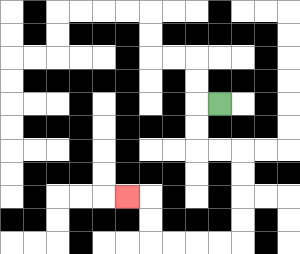{'start': '[9, 4]', 'end': '[5, 8]', 'path_directions': 'L,D,D,R,R,D,D,D,D,L,L,L,L,U,U,L', 'path_coordinates': '[[9, 4], [8, 4], [8, 5], [8, 6], [9, 6], [10, 6], [10, 7], [10, 8], [10, 9], [10, 10], [9, 10], [8, 10], [7, 10], [6, 10], [6, 9], [6, 8], [5, 8]]'}